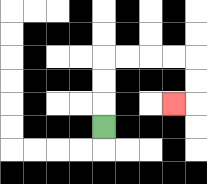{'start': '[4, 5]', 'end': '[7, 4]', 'path_directions': 'U,U,U,R,R,R,R,D,D,L', 'path_coordinates': '[[4, 5], [4, 4], [4, 3], [4, 2], [5, 2], [6, 2], [7, 2], [8, 2], [8, 3], [8, 4], [7, 4]]'}